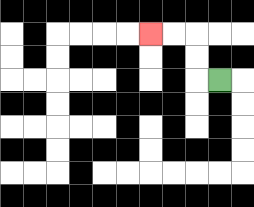{'start': '[9, 3]', 'end': '[6, 1]', 'path_directions': 'L,U,U,L,L', 'path_coordinates': '[[9, 3], [8, 3], [8, 2], [8, 1], [7, 1], [6, 1]]'}